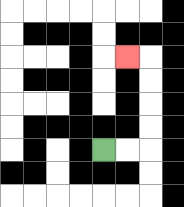{'start': '[4, 6]', 'end': '[5, 2]', 'path_directions': 'R,R,U,U,U,U,L', 'path_coordinates': '[[4, 6], [5, 6], [6, 6], [6, 5], [6, 4], [6, 3], [6, 2], [5, 2]]'}